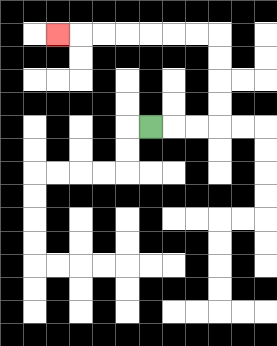{'start': '[6, 5]', 'end': '[2, 1]', 'path_directions': 'R,R,R,U,U,U,U,L,L,L,L,L,L,L', 'path_coordinates': '[[6, 5], [7, 5], [8, 5], [9, 5], [9, 4], [9, 3], [9, 2], [9, 1], [8, 1], [7, 1], [6, 1], [5, 1], [4, 1], [3, 1], [2, 1]]'}